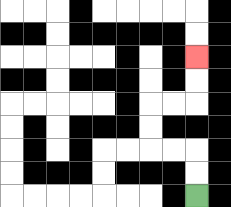{'start': '[8, 8]', 'end': '[8, 2]', 'path_directions': 'U,U,L,L,U,U,R,R,U,U', 'path_coordinates': '[[8, 8], [8, 7], [8, 6], [7, 6], [6, 6], [6, 5], [6, 4], [7, 4], [8, 4], [8, 3], [8, 2]]'}